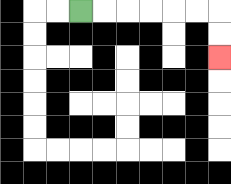{'start': '[3, 0]', 'end': '[9, 2]', 'path_directions': 'R,R,R,R,R,R,D,D', 'path_coordinates': '[[3, 0], [4, 0], [5, 0], [6, 0], [7, 0], [8, 0], [9, 0], [9, 1], [9, 2]]'}